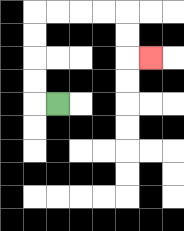{'start': '[2, 4]', 'end': '[6, 2]', 'path_directions': 'L,U,U,U,U,R,R,R,R,D,D,R', 'path_coordinates': '[[2, 4], [1, 4], [1, 3], [1, 2], [1, 1], [1, 0], [2, 0], [3, 0], [4, 0], [5, 0], [5, 1], [5, 2], [6, 2]]'}